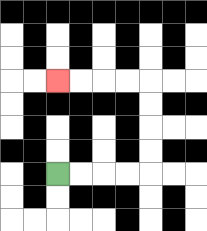{'start': '[2, 7]', 'end': '[2, 3]', 'path_directions': 'R,R,R,R,U,U,U,U,L,L,L,L', 'path_coordinates': '[[2, 7], [3, 7], [4, 7], [5, 7], [6, 7], [6, 6], [6, 5], [6, 4], [6, 3], [5, 3], [4, 3], [3, 3], [2, 3]]'}